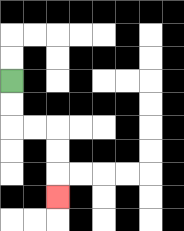{'start': '[0, 3]', 'end': '[2, 8]', 'path_directions': 'D,D,R,R,D,D,D', 'path_coordinates': '[[0, 3], [0, 4], [0, 5], [1, 5], [2, 5], [2, 6], [2, 7], [2, 8]]'}